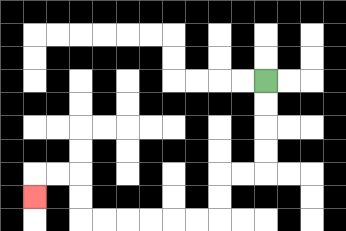{'start': '[11, 3]', 'end': '[1, 8]', 'path_directions': 'D,D,D,D,L,L,D,D,L,L,L,L,L,L,U,U,L,L,D', 'path_coordinates': '[[11, 3], [11, 4], [11, 5], [11, 6], [11, 7], [10, 7], [9, 7], [9, 8], [9, 9], [8, 9], [7, 9], [6, 9], [5, 9], [4, 9], [3, 9], [3, 8], [3, 7], [2, 7], [1, 7], [1, 8]]'}